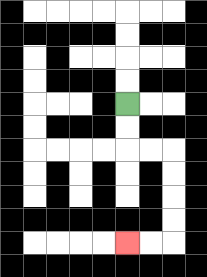{'start': '[5, 4]', 'end': '[5, 10]', 'path_directions': 'D,D,R,R,D,D,D,D,L,L', 'path_coordinates': '[[5, 4], [5, 5], [5, 6], [6, 6], [7, 6], [7, 7], [7, 8], [7, 9], [7, 10], [6, 10], [5, 10]]'}